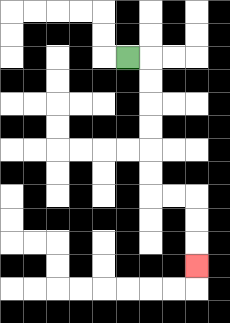{'start': '[5, 2]', 'end': '[8, 11]', 'path_directions': 'R,D,D,D,D,D,D,R,R,D,D,D', 'path_coordinates': '[[5, 2], [6, 2], [6, 3], [6, 4], [6, 5], [6, 6], [6, 7], [6, 8], [7, 8], [8, 8], [8, 9], [8, 10], [8, 11]]'}